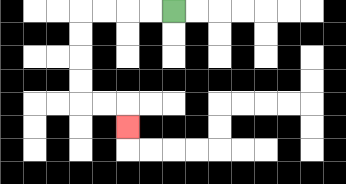{'start': '[7, 0]', 'end': '[5, 5]', 'path_directions': 'L,L,L,L,D,D,D,D,R,R,D', 'path_coordinates': '[[7, 0], [6, 0], [5, 0], [4, 0], [3, 0], [3, 1], [3, 2], [3, 3], [3, 4], [4, 4], [5, 4], [5, 5]]'}